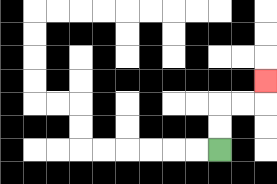{'start': '[9, 6]', 'end': '[11, 3]', 'path_directions': 'U,U,R,R,U', 'path_coordinates': '[[9, 6], [9, 5], [9, 4], [10, 4], [11, 4], [11, 3]]'}